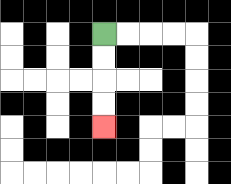{'start': '[4, 1]', 'end': '[4, 5]', 'path_directions': 'D,D,D,D', 'path_coordinates': '[[4, 1], [4, 2], [4, 3], [4, 4], [4, 5]]'}